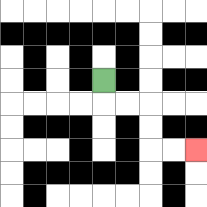{'start': '[4, 3]', 'end': '[8, 6]', 'path_directions': 'D,R,R,D,D,R,R', 'path_coordinates': '[[4, 3], [4, 4], [5, 4], [6, 4], [6, 5], [6, 6], [7, 6], [8, 6]]'}